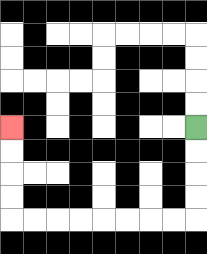{'start': '[8, 5]', 'end': '[0, 5]', 'path_directions': 'D,D,D,D,L,L,L,L,L,L,L,L,U,U,U,U', 'path_coordinates': '[[8, 5], [8, 6], [8, 7], [8, 8], [8, 9], [7, 9], [6, 9], [5, 9], [4, 9], [3, 9], [2, 9], [1, 9], [0, 9], [0, 8], [0, 7], [0, 6], [0, 5]]'}